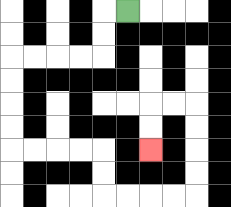{'start': '[5, 0]', 'end': '[6, 6]', 'path_directions': 'L,D,D,L,L,L,L,D,D,D,D,R,R,R,R,D,D,R,R,R,R,U,U,U,U,L,L,D,D', 'path_coordinates': '[[5, 0], [4, 0], [4, 1], [4, 2], [3, 2], [2, 2], [1, 2], [0, 2], [0, 3], [0, 4], [0, 5], [0, 6], [1, 6], [2, 6], [3, 6], [4, 6], [4, 7], [4, 8], [5, 8], [6, 8], [7, 8], [8, 8], [8, 7], [8, 6], [8, 5], [8, 4], [7, 4], [6, 4], [6, 5], [6, 6]]'}